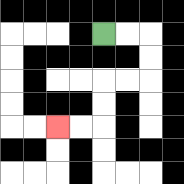{'start': '[4, 1]', 'end': '[2, 5]', 'path_directions': 'R,R,D,D,L,L,D,D,L,L', 'path_coordinates': '[[4, 1], [5, 1], [6, 1], [6, 2], [6, 3], [5, 3], [4, 3], [4, 4], [4, 5], [3, 5], [2, 5]]'}